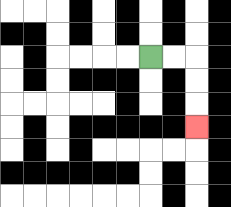{'start': '[6, 2]', 'end': '[8, 5]', 'path_directions': 'R,R,D,D,D', 'path_coordinates': '[[6, 2], [7, 2], [8, 2], [8, 3], [8, 4], [8, 5]]'}